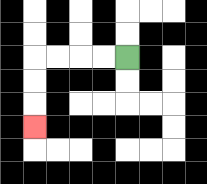{'start': '[5, 2]', 'end': '[1, 5]', 'path_directions': 'L,L,L,L,D,D,D', 'path_coordinates': '[[5, 2], [4, 2], [3, 2], [2, 2], [1, 2], [1, 3], [1, 4], [1, 5]]'}